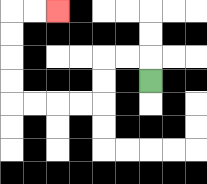{'start': '[6, 3]', 'end': '[2, 0]', 'path_directions': 'U,L,L,D,D,L,L,L,L,U,U,U,U,R,R', 'path_coordinates': '[[6, 3], [6, 2], [5, 2], [4, 2], [4, 3], [4, 4], [3, 4], [2, 4], [1, 4], [0, 4], [0, 3], [0, 2], [0, 1], [0, 0], [1, 0], [2, 0]]'}